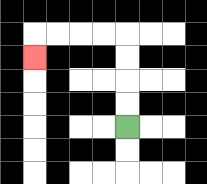{'start': '[5, 5]', 'end': '[1, 2]', 'path_directions': 'U,U,U,U,L,L,L,L,D', 'path_coordinates': '[[5, 5], [5, 4], [5, 3], [5, 2], [5, 1], [4, 1], [3, 1], [2, 1], [1, 1], [1, 2]]'}